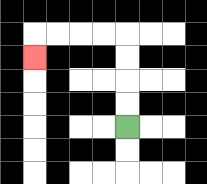{'start': '[5, 5]', 'end': '[1, 2]', 'path_directions': 'U,U,U,U,L,L,L,L,D', 'path_coordinates': '[[5, 5], [5, 4], [5, 3], [5, 2], [5, 1], [4, 1], [3, 1], [2, 1], [1, 1], [1, 2]]'}